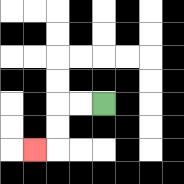{'start': '[4, 4]', 'end': '[1, 6]', 'path_directions': 'L,L,D,D,L', 'path_coordinates': '[[4, 4], [3, 4], [2, 4], [2, 5], [2, 6], [1, 6]]'}